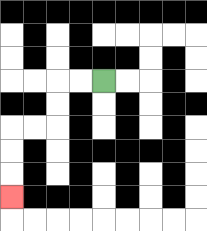{'start': '[4, 3]', 'end': '[0, 8]', 'path_directions': 'L,L,D,D,L,L,D,D,D', 'path_coordinates': '[[4, 3], [3, 3], [2, 3], [2, 4], [2, 5], [1, 5], [0, 5], [0, 6], [0, 7], [0, 8]]'}